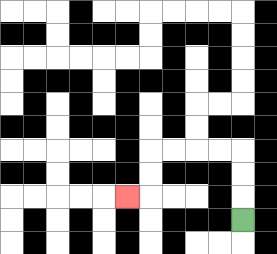{'start': '[10, 9]', 'end': '[5, 8]', 'path_directions': 'U,U,U,L,L,L,L,D,D,L', 'path_coordinates': '[[10, 9], [10, 8], [10, 7], [10, 6], [9, 6], [8, 6], [7, 6], [6, 6], [6, 7], [6, 8], [5, 8]]'}